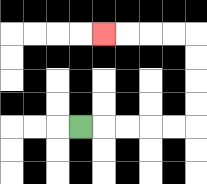{'start': '[3, 5]', 'end': '[4, 1]', 'path_directions': 'R,R,R,R,R,U,U,U,U,L,L,L,L', 'path_coordinates': '[[3, 5], [4, 5], [5, 5], [6, 5], [7, 5], [8, 5], [8, 4], [8, 3], [8, 2], [8, 1], [7, 1], [6, 1], [5, 1], [4, 1]]'}